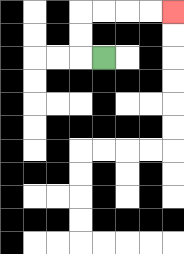{'start': '[4, 2]', 'end': '[7, 0]', 'path_directions': 'L,U,U,R,R,R,R', 'path_coordinates': '[[4, 2], [3, 2], [3, 1], [3, 0], [4, 0], [5, 0], [6, 0], [7, 0]]'}